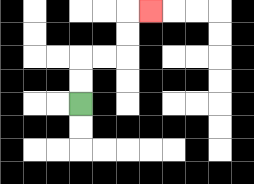{'start': '[3, 4]', 'end': '[6, 0]', 'path_directions': 'U,U,R,R,U,U,R', 'path_coordinates': '[[3, 4], [3, 3], [3, 2], [4, 2], [5, 2], [5, 1], [5, 0], [6, 0]]'}